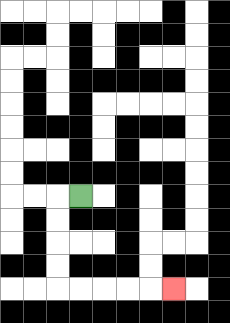{'start': '[3, 8]', 'end': '[7, 12]', 'path_directions': 'L,D,D,D,D,R,R,R,R,R', 'path_coordinates': '[[3, 8], [2, 8], [2, 9], [2, 10], [2, 11], [2, 12], [3, 12], [4, 12], [5, 12], [6, 12], [7, 12]]'}